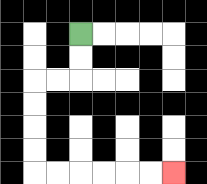{'start': '[3, 1]', 'end': '[7, 7]', 'path_directions': 'D,D,L,L,D,D,D,D,R,R,R,R,R,R', 'path_coordinates': '[[3, 1], [3, 2], [3, 3], [2, 3], [1, 3], [1, 4], [1, 5], [1, 6], [1, 7], [2, 7], [3, 7], [4, 7], [5, 7], [6, 7], [7, 7]]'}